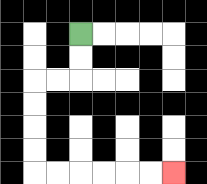{'start': '[3, 1]', 'end': '[7, 7]', 'path_directions': 'D,D,L,L,D,D,D,D,R,R,R,R,R,R', 'path_coordinates': '[[3, 1], [3, 2], [3, 3], [2, 3], [1, 3], [1, 4], [1, 5], [1, 6], [1, 7], [2, 7], [3, 7], [4, 7], [5, 7], [6, 7], [7, 7]]'}